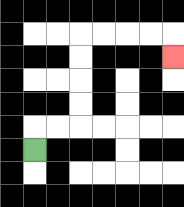{'start': '[1, 6]', 'end': '[7, 2]', 'path_directions': 'U,R,R,U,U,U,U,R,R,R,R,D', 'path_coordinates': '[[1, 6], [1, 5], [2, 5], [3, 5], [3, 4], [3, 3], [3, 2], [3, 1], [4, 1], [5, 1], [6, 1], [7, 1], [7, 2]]'}